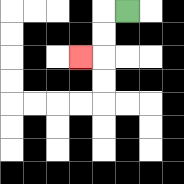{'start': '[5, 0]', 'end': '[3, 2]', 'path_directions': 'L,D,D,L', 'path_coordinates': '[[5, 0], [4, 0], [4, 1], [4, 2], [3, 2]]'}